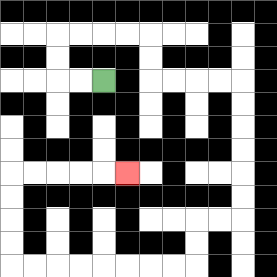{'start': '[4, 3]', 'end': '[5, 7]', 'path_directions': 'L,L,U,U,R,R,R,R,D,D,R,R,R,R,D,D,D,D,D,D,L,L,D,D,L,L,L,L,L,L,L,L,U,U,U,U,R,R,R,R,R', 'path_coordinates': '[[4, 3], [3, 3], [2, 3], [2, 2], [2, 1], [3, 1], [4, 1], [5, 1], [6, 1], [6, 2], [6, 3], [7, 3], [8, 3], [9, 3], [10, 3], [10, 4], [10, 5], [10, 6], [10, 7], [10, 8], [10, 9], [9, 9], [8, 9], [8, 10], [8, 11], [7, 11], [6, 11], [5, 11], [4, 11], [3, 11], [2, 11], [1, 11], [0, 11], [0, 10], [0, 9], [0, 8], [0, 7], [1, 7], [2, 7], [3, 7], [4, 7], [5, 7]]'}